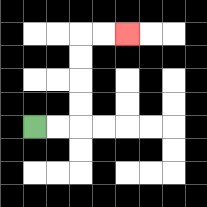{'start': '[1, 5]', 'end': '[5, 1]', 'path_directions': 'R,R,U,U,U,U,R,R', 'path_coordinates': '[[1, 5], [2, 5], [3, 5], [3, 4], [3, 3], [3, 2], [3, 1], [4, 1], [5, 1]]'}